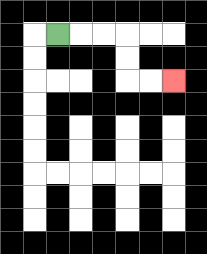{'start': '[2, 1]', 'end': '[7, 3]', 'path_directions': 'R,R,R,D,D,R,R', 'path_coordinates': '[[2, 1], [3, 1], [4, 1], [5, 1], [5, 2], [5, 3], [6, 3], [7, 3]]'}